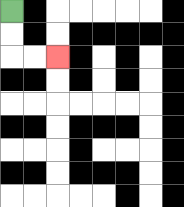{'start': '[0, 0]', 'end': '[2, 2]', 'path_directions': 'D,D,R,R', 'path_coordinates': '[[0, 0], [0, 1], [0, 2], [1, 2], [2, 2]]'}